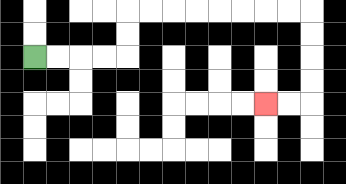{'start': '[1, 2]', 'end': '[11, 4]', 'path_directions': 'R,R,R,R,U,U,R,R,R,R,R,R,R,R,D,D,D,D,L,L', 'path_coordinates': '[[1, 2], [2, 2], [3, 2], [4, 2], [5, 2], [5, 1], [5, 0], [6, 0], [7, 0], [8, 0], [9, 0], [10, 0], [11, 0], [12, 0], [13, 0], [13, 1], [13, 2], [13, 3], [13, 4], [12, 4], [11, 4]]'}